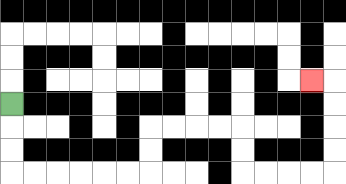{'start': '[0, 4]', 'end': '[13, 3]', 'path_directions': 'D,D,D,R,R,R,R,R,R,U,U,R,R,R,R,D,D,R,R,R,R,U,U,U,U,L', 'path_coordinates': '[[0, 4], [0, 5], [0, 6], [0, 7], [1, 7], [2, 7], [3, 7], [4, 7], [5, 7], [6, 7], [6, 6], [6, 5], [7, 5], [8, 5], [9, 5], [10, 5], [10, 6], [10, 7], [11, 7], [12, 7], [13, 7], [14, 7], [14, 6], [14, 5], [14, 4], [14, 3], [13, 3]]'}